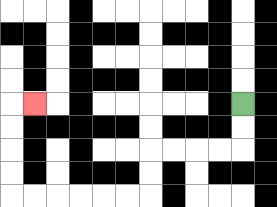{'start': '[10, 4]', 'end': '[1, 4]', 'path_directions': 'D,D,L,L,L,L,D,D,L,L,L,L,L,L,U,U,U,U,R', 'path_coordinates': '[[10, 4], [10, 5], [10, 6], [9, 6], [8, 6], [7, 6], [6, 6], [6, 7], [6, 8], [5, 8], [4, 8], [3, 8], [2, 8], [1, 8], [0, 8], [0, 7], [0, 6], [0, 5], [0, 4], [1, 4]]'}